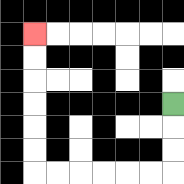{'start': '[7, 4]', 'end': '[1, 1]', 'path_directions': 'D,D,D,L,L,L,L,L,L,U,U,U,U,U,U', 'path_coordinates': '[[7, 4], [7, 5], [7, 6], [7, 7], [6, 7], [5, 7], [4, 7], [3, 7], [2, 7], [1, 7], [1, 6], [1, 5], [1, 4], [1, 3], [1, 2], [1, 1]]'}